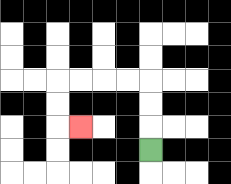{'start': '[6, 6]', 'end': '[3, 5]', 'path_directions': 'U,U,U,L,L,L,L,D,D,R', 'path_coordinates': '[[6, 6], [6, 5], [6, 4], [6, 3], [5, 3], [4, 3], [3, 3], [2, 3], [2, 4], [2, 5], [3, 5]]'}